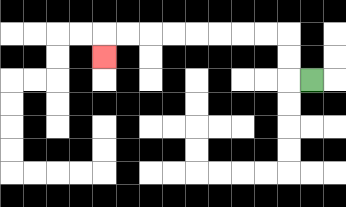{'start': '[13, 3]', 'end': '[4, 2]', 'path_directions': 'L,U,U,L,L,L,L,L,L,L,L,D', 'path_coordinates': '[[13, 3], [12, 3], [12, 2], [12, 1], [11, 1], [10, 1], [9, 1], [8, 1], [7, 1], [6, 1], [5, 1], [4, 1], [4, 2]]'}